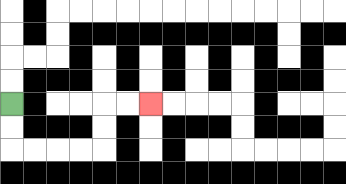{'start': '[0, 4]', 'end': '[6, 4]', 'path_directions': 'D,D,R,R,R,R,U,U,R,R', 'path_coordinates': '[[0, 4], [0, 5], [0, 6], [1, 6], [2, 6], [3, 6], [4, 6], [4, 5], [4, 4], [5, 4], [6, 4]]'}